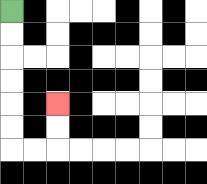{'start': '[0, 0]', 'end': '[2, 4]', 'path_directions': 'D,D,D,D,D,D,R,R,U,U', 'path_coordinates': '[[0, 0], [0, 1], [0, 2], [0, 3], [0, 4], [0, 5], [0, 6], [1, 6], [2, 6], [2, 5], [2, 4]]'}